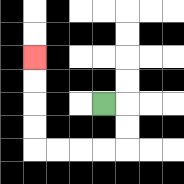{'start': '[4, 4]', 'end': '[1, 2]', 'path_directions': 'R,D,D,L,L,L,L,U,U,U,U', 'path_coordinates': '[[4, 4], [5, 4], [5, 5], [5, 6], [4, 6], [3, 6], [2, 6], [1, 6], [1, 5], [1, 4], [1, 3], [1, 2]]'}